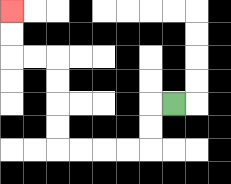{'start': '[7, 4]', 'end': '[0, 0]', 'path_directions': 'L,D,D,L,L,L,L,U,U,U,U,L,L,U,U', 'path_coordinates': '[[7, 4], [6, 4], [6, 5], [6, 6], [5, 6], [4, 6], [3, 6], [2, 6], [2, 5], [2, 4], [2, 3], [2, 2], [1, 2], [0, 2], [0, 1], [0, 0]]'}